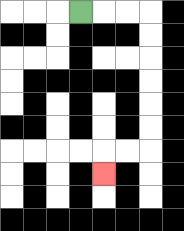{'start': '[3, 0]', 'end': '[4, 7]', 'path_directions': 'R,R,R,D,D,D,D,D,D,L,L,D', 'path_coordinates': '[[3, 0], [4, 0], [5, 0], [6, 0], [6, 1], [6, 2], [6, 3], [6, 4], [6, 5], [6, 6], [5, 6], [4, 6], [4, 7]]'}